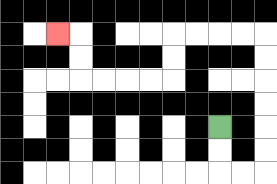{'start': '[9, 5]', 'end': '[2, 1]', 'path_directions': 'D,D,R,R,U,U,U,U,U,U,L,L,L,L,D,D,L,L,L,L,U,U,L', 'path_coordinates': '[[9, 5], [9, 6], [9, 7], [10, 7], [11, 7], [11, 6], [11, 5], [11, 4], [11, 3], [11, 2], [11, 1], [10, 1], [9, 1], [8, 1], [7, 1], [7, 2], [7, 3], [6, 3], [5, 3], [4, 3], [3, 3], [3, 2], [3, 1], [2, 1]]'}